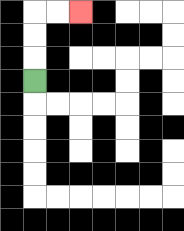{'start': '[1, 3]', 'end': '[3, 0]', 'path_directions': 'U,U,U,R,R', 'path_coordinates': '[[1, 3], [1, 2], [1, 1], [1, 0], [2, 0], [3, 0]]'}